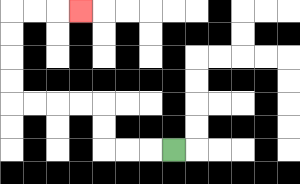{'start': '[7, 6]', 'end': '[3, 0]', 'path_directions': 'L,L,L,U,U,L,L,L,L,U,U,U,U,R,R,R', 'path_coordinates': '[[7, 6], [6, 6], [5, 6], [4, 6], [4, 5], [4, 4], [3, 4], [2, 4], [1, 4], [0, 4], [0, 3], [0, 2], [0, 1], [0, 0], [1, 0], [2, 0], [3, 0]]'}